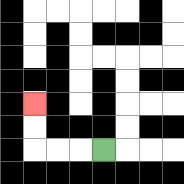{'start': '[4, 6]', 'end': '[1, 4]', 'path_directions': 'L,L,L,U,U', 'path_coordinates': '[[4, 6], [3, 6], [2, 6], [1, 6], [1, 5], [1, 4]]'}